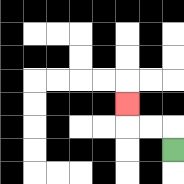{'start': '[7, 6]', 'end': '[5, 4]', 'path_directions': 'U,L,L,U', 'path_coordinates': '[[7, 6], [7, 5], [6, 5], [5, 5], [5, 4]]'}